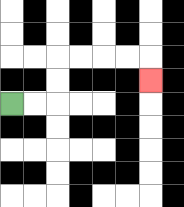{'start': '[0, 4]', 'end': '[6, 3]', 'path_directions': 'R,R,U,U,R,R,R,R,D', 'path_coordinates': '[[0, 4], [1, 4], [2, 4], [2, 3], [2, 2], [3, 2], [4, 2], [5, 2], [6, 2], [6, 3]]'}